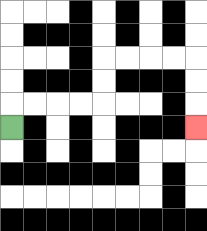{'start': '[0, 5]', 'end': '[8, 5]', 'path_directions': 'U,R,R,R,R,U,U,R,R,R,R,D,D,D', 'path_coordinates': '[[0, 5], [0, 4], [1, 4], [2, 4], [3, 4], [4, 4], [4, 3], [4, 2], [5, 2], [6, 2], [7, 2], [8, 2], [8, 3], [8, 4], [8, 5]]'}